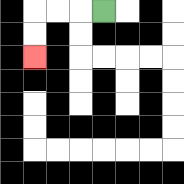{'start': '[4, 0]', 'end': '[1, 2]', 'path_directions': 'L,L,L,D,D', 'path_coordinates': '[[4, 0], [3, 0], [2, 0], [1, 0], [1, 1], [1, 2]]'}